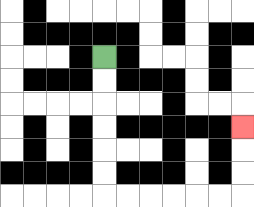{'start': '[4, 2]', 'end': '[10, 5]', 'path_directions': 'D,D,D,D,D,D,R,R,R,R,R,R,U,U,U', 'path_coordinates': '[[4, 2], [4, 3], [4, 4], [4, 5], [4, 6], [4, 7], [4, 8], [5, 8], [6, 8], [7, 8], [8, 8], [9, 8], [10, 8], [10, 7], [10, 6], [10, 5]]'}